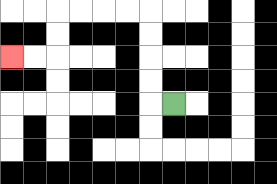{'start': '[7, 4]', 'end': '[0, 2]', 'path_directions': 'L,U,U,U,U,L,L,L,L,D,D,L,L', 'path_coordinates': '[[7, 4], [6, 4], [6, 3], [6, 2], [6, 1], [6, 0], [5, 0], [4, 0], [3, 0], [2, 0], [2, 1], [2, 2], [1, 2], [0, 2]]'}